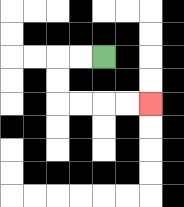{'start': '[4, 2]', 'end': '[6, 4]', 'path_directions': 'L,L,D,D,R,R,R,R', 'path_coordinates': '[[4, 2], [3, 2], [2, 2], [2, 3], [2, 4], [3, 4], [4, 4], [5, 4], [6, 4]]'}